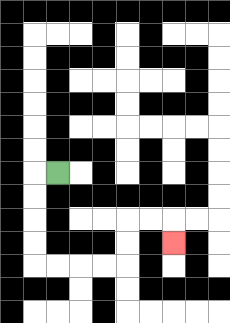{'start': '[2, 7]', 'end': '[7, 10]', 'path_directions': 'L,D,D,D,D,R,R,R,R,U,U,R,R,D', 'path_coordinates': '[[2, 7], [1, 7], [1, 8], [1, 9], [1, 10], [1, 11], [2, 11], [3, 11], [4, 11], [5, 11], [5, 10], [5, 9], [6, 9], [7, 9], [7, 10]]'}